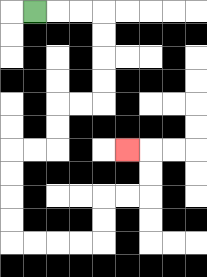{'start': '[1, 0]', 'end': '[5, 6]', 'path_directions': 'R,R,R,D,D,D,D,L,L,D,D,L,L,D,D,D,D,R,R,R,R,U,U,R,R,U,U,L', 'path_coordinates': '[[1, 0], [2, 0], [3, 0], [4, 0], [4, 1], [4, 2], [4, 3], [4, 4], [3, 4], [2, 4], [2, 5], [2, 6], [1, 6], [0, 6], [0, 7], [0, 8], [0, 9], [0, 10], [1, 10], [2, 10], [3, 10], [4, 10], [4, 9], [4, 8], [5, 8], [6, 8], [6, 7], [6, 6], [5, 6]]'}